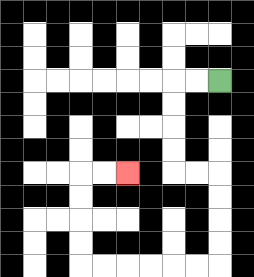{'start': '[9, 3]', 'end': '[5, 7]', 'path_directions': 'L,L,D,D,D,D,R,R,D,D,D,D,L,L,L,L,L,L,U,U,U,U,R,R', 'path_coordinates': '[[9, 3], [8, 3], [7, 3], [7, 4], [7, 5], [7, 6], [7, 7], [8, 7], [9, 7], [9, 8], [9, 9], [9, 10], [9, 11], [8, 11], [7, 11], [6, 11], [5, 11], [4, 11], [3, 11], [3, 10], [3, 9], [3, 8], [3, 7], [4, 7], [5, 7]]'}